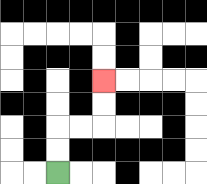{'start': '[2, 7]', 'end': '[4, 3]', 'path_directions': 'U,U,R,R,U,U', 'path_coordinates': '[[2, 7], [2, 6], [2, 5], [3, 5], [4, 5], [4, 4], [4, 3]]'}